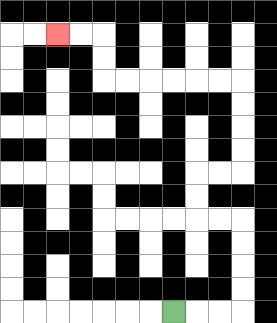{'start': '[7, 13]', 'end': '[2, 1]', 'path_directions': 'R,R,R,U,U,U,U,L,L,U,U,R,R,U,U,U,U,L,L,L,L,L,L,U,U,L,L', 'path_coordinates': '[[7, 13], [8, 13], [9, 13], [10, 13], [10, 12], [10, 11], [10, 10], [10, 9], [9, 9], [8, 9], [8, 8], [8, 7], [9, 7], [10, 7], [10, 6], [10, 5], [10, 4], [10, 3], [9, 3], [8, 3], [7, 3], [6, 3], [5, 3], [4, 3], [4, 2], [4, 1], [3, 1], [2, 1]]'}